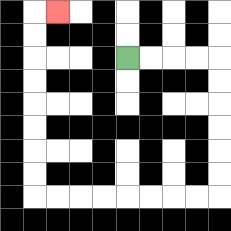{'start': '[5, 2]', 'end': '[2, 0]', 'path_directions': 'R,R,R,R,D,D,D,D,D,D,L,L,L,L,L,L,L,L,U,U,U,U,U,U,U,U,R', 'path_coordinates': '[[5, 2], [6, 2], [7, 2], [8, 2], [9, 2], [9, 3], [9, 4], [9, 5], [9, 6], [9, 7], [9, 8], [8, 8], [7, 8], [6, 8], [5, 8], [4, 8], [3, 8], [2, 8], [1, 8], [1, 7], [1, 6], [1, 5], [1, 4], [1, 3], [1, 2], [1, 1], [1, 0], [2, 0]]'}